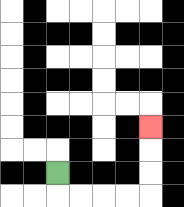{'start': '[2, 7]', 'end': '[6, 5]', 'path_directions': 'D,R,R,R,R,U,U,U', 'path_coordinates': '[[2, 7], [2, 8], [3, 8], [4, 8], [5, 8], [6, 8], [6, 7], [6, 6], [6, 5]]'}